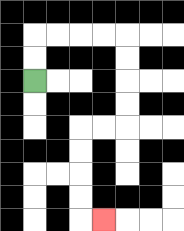{'start': '[1, 3]', 'end': '[4, 9]', 'path_directions': 'U,U,R,R,R,R,D,D,D,D,L,L,D,D,D,D,R', 'path_coordinates': '[[1, 3], [1, 2], [1, 1], [2, 1], [3, 1], [4, 1], [5, 1], [5, 2], [5, 3], [5, 4], [5, 5], [4, 5], [3, 5], [3, 6], [3, 7], [3, 8], [3, 9], [4, 9]]'}